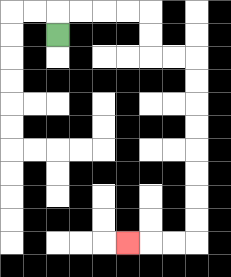{'start': '[2, 1]', 'end': '[5, 10]', 'path_directions': 'U,R,R,R,R,D,D,R,R,D,D,D,D,D,D,D,D,L,L,L', 'path_coordinates': '[[2, 1], [2, 0], [3, 0], [4, 0], [5, 0], [6, 0], [6, 1], [6, 2], [7, 2], [8, 2], [8, 3], [8, 4], [8, 5], [8, 6], [8, 7], [8, 8], [8, 9], [8, 10], [7, 10], [6, 10], [5, 10]]'}